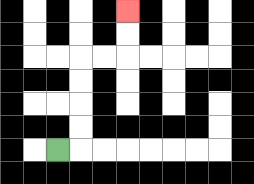{'start': '[2, 6]', 'end': '[5, 0]', 'path_directions': 'R,U,U,U,U,R,R,U,U', 'path_coordinates': '[[2, 6], [3, 6], [3, 5], [3, 4], [3, 3], [3, 2], [4, 2], [5, 2], [5, 1], [5, 0]]'}